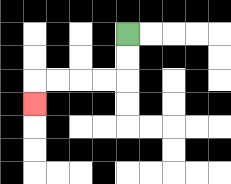{'start': '[5, 1]', 'end': '[1, 4]', 'path_directions': 'D,D,L,L,L,L,D', 'path_coordinates': '[[5, 1], [5, 2], [5, 3], [4, 3], [3, 3], [2, 3], [1, 3], [1, 4]]'}